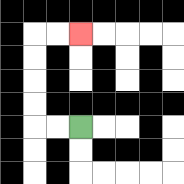{'start': '[3, 5]', 'end': '[3, 1]', 'path_directions': 'L,L,U,U,U,U,R,R', 'path_coordinates': '[[3, 5], [2, 5], [1, 5], [1, 4], [1, 3], [1, 2], [1, 1], [2, 1], [3, 1]]'}